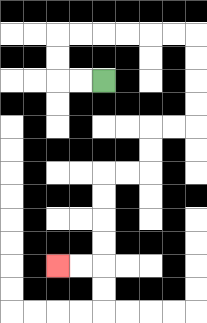{'start': '[4, 3]', 'end': '[2, 11]', 'path_directions': 'L,L,U,U,R,R,R,R,R,R,D,D,D,D,L,L,D,D,L,L,D,D,D,D,L,L', 'path_coordinates': '[[4, 3], [3, 3], [2, 3], [2, 2], [2, 1], [3, 1], [4, 1], [5, 1], [6, 1], [7, 1], [8, 1], [8, 2], [8, 3], [8, 4], [8, 5], [7, 5], [6, 5], [6, 6], [6, 7], [5, 7], [4, 7], [4, 8], [4, 9], [4, 10], [4, 11], [3, 11], [2, 11]]'}